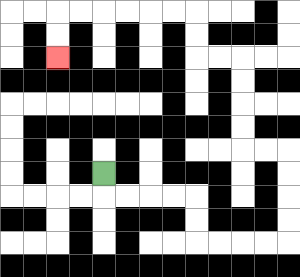{'start': '[4, 7]', 'end': '[2, 2]', 'path_directions': 'D,R,R,R,R,D,D,R,R,R,R,U,U,U,U,L,L,U,U,U,U,L,L,U,U,L,L,L,L,L,L,D,D', 'path_coordinates': '[[4, 7], [4, 8], [5, 8], [6, 8], [7, 8], [8, 8], [8, 9], [8, 10], [9, 10], [10, 10], [11, 10], [12, 10], [12, 9], [12, 8], [12, 7], [12, 6], [11, 6], [10, 6], [10, 5], [10, 4], [10, 3], [10, 2], [9, 2], [8, 2], [8, 1], [8, 0], [7, 0], [6, 0], [5, 0], [4, 0], [3, 0], [2, 0], [2, 1], [2, 2]]'}